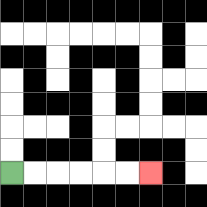{'start': '[0, 7]', 'end': '[6, 7]', 'path_directions': 'R,R,R,R,R,R', 'path_coordinates': '[[0, 7], [1, 7], [2, 7], [3, 7], [4, 7], [5, 7], [6, 7]]'}